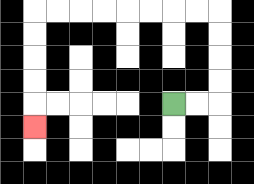{'start': '[7, 4]', 'end': '[1, 5]', 'path_directions': 'R,R,U,U,U,U,L,L,L,L,L,L,L,L,D,D,D,D,D', 'path_coordinates': '[[7, 4], [8, 4], [9, 4], [9, 3], [9, 2], [9, 1], [9, 0], [8, 0], [7, 0], [6, 0], [5, 0], [4, 0], [3, 0], [2, 0], [1, 0], [1, 1], [1, 2], [1, 3], [1, 4], [1, 5]]'}